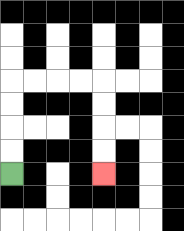{'start': '[0, 7]', 'end': '[4, 7]', 'path_directions': 'U,U,U,U,R,R,R,R,D,D,D,D', 'path_coordinates': '[[0, 7], [0, 6], [0, 5], [0, 4], [0, 3], [1, 3], [2, 3], [3, 3], [4, 3], [4, 4], [4, 5], [4, 6], [4, 7]]'}